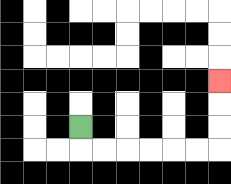{'start': '[3, 5]', 'end': '[9, 3]', 'path_directions': 'D,R,R,R,R,R,R,U,U,U', 'path_coordinates': '[[3, 5], [3, 6], [4, 6], [5, 6], [6, 6], [7, 6], [8, 6], [9, 6], [9, 5], [9, 4], [9, 3]]'}